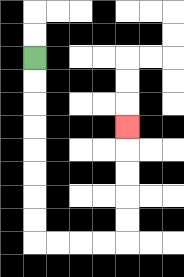{'start': '[1, 2]', 'end': '[5, 5]', 'path_directions': 'D,D,D,D,D,D,D,D,R,R,R,R,U,U,U,U,U', 'path_coordinates': '[[1, 2], [1, 3], [1, 4], [1, 5], [1, 6], [1, 7], [1, 8], [1, 9], [1, 10], [2, 10], [3, 10], [4, 10], [5, 10], [5, 9], [5, 8], [5, 7], [5, 6], [5, 5]]'}